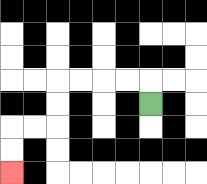{'start': '[6, 4]', 'end': '[0, 7]', 'path_directions': 'U,L,L,L,L,D,D,L,L,D,D', 'path_coordinates': '[[6, 4], [6, 3], [5, 3], [4, 3], [3, 3], [2, 3], [2, 4], [2, 5], [1, 5], [0, 5], [0, 6], [0, 7]]'}